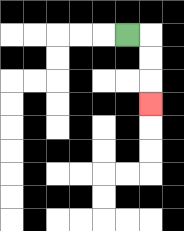{'start': '[5, 1]', 'end': '[6, 4]', 'path_directions': 'R,D,D,D', 'path_coordinates': '[[5, 1], [6, 1], [6, 2], [6, 3], [6, 4]]'}